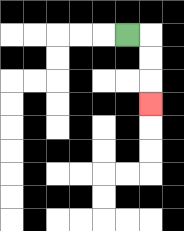{'start': '[5, 1]', 'end': '[6, 4]', 'path_directions': 'R,D,D,D', 'path_coordinates': '[[5, 1], [6, 1], [6, 2], [6, 3], [6, 4]]'}